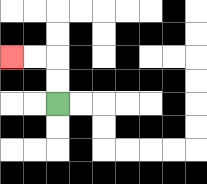{'start': '[2, 4]', 'end': '[0, 2]', 'path_directions': 'U,U,L,L', 'path_coordinates': '[[2, 4], [2, 3], [2, 2], [1, 2], [0, 2]]'}